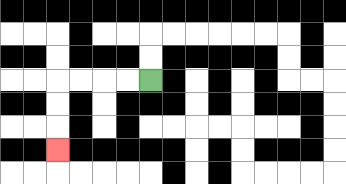{'start': '[6, 3]', 'end': '[2, 6]', 'path_directions': 'L,L,L,L,D,D,D', 'path_coordinates': '[[6, 3], [5, 3], [4, 3], [3, 3], [2, 3], [2, 4], [2, 5], [2, 6]]'}